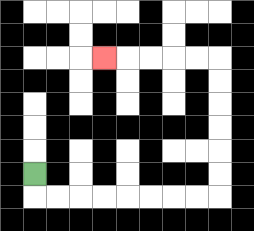{'start': '[1, 7]', 'end': '[4, 2]', 'path_directions': 'D,R,R,R,R,R,R,R,R,U,U,U,U,U,U,L,L,L,L,L', 'path_coordinates': '[[1, 7], [1, 8], [2, 8], [3, 8], [4, 8], [5, 8], [6, 8], [7, 8], [8, 8], [9, 8], [9, 7], [9, 6], [9, 5], [9, 4], [9, 3], [9, 2], [8, 2], [7, 2], [6, 2], [5, 2], [4, 2]]'}